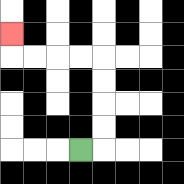{'start': '[3, 6]', 'end': '[0, 1]', 'path_directions': 'R,U,U,U,U,L,L,L,L,U', 'path_coordinates': '[[3, 6], [4, 6], [4, 5], [4, 4], [4, 3], [4, 2], [3, 2], [2, 2], [1, 2], [0, 2], [0, 1]]'}